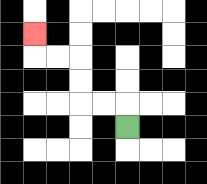{'start': '[5, 5]', 'end': '[1, 1]', 'path_directions': 'U,L,L,U,U,L,L,U', 'path_coordinates': '[[5, 5], [5, 4], [4, 4], [3, 4], [3, 3], [3, 2], [2, 2], [1, 2], [1, 1]]'}